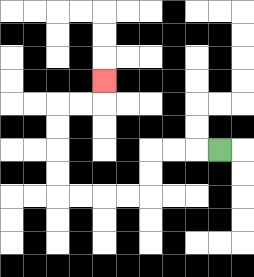{'start': '[9, 6]', 'end': '[4, 3]', 'path_directions': 'L,L,L,D,D,L,L,L,L,U,U,U,U,R,R,U', 'path_coordinates': '[[9, 6], [8, 6], [7, 6], [6, 6], [6, 7], [6, 8], [5, 8], [4, 8], [3, 8], [2, 8], [2, 7], [2, 6], [2, 5], [2, 4], [3, 4], [4, 4], [4, 3]]'}